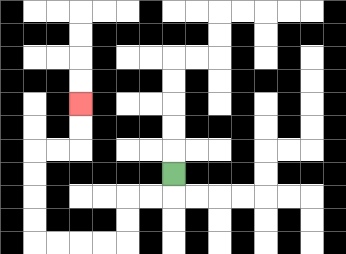{'start': '[7, 7]', 'end': '[3, 4]', 'path_directions': 'D,L,L,D,D,L,L,L,L,U,U,U,U,R,R,U,U', 'path_coordinates': '[[7, 7], [7, 8], [6, 8], [5, 8], [5, 9], [5, 10], [4, 10], [3, 10], [2, 10], [1, 10], [1, 9], [1, 8], [1, 7], [1, 6], [2, 6], [3, 6], [3, 5], [3, 4]]'}